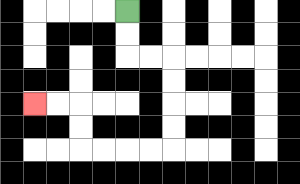{'start': '[5, 0]', 'end': '[1, 4]', 'path_directions': 'D,D,R,R,D,D,D,D,L,L,L,L,U,U,L,L', 'path_coordinates': '[[5, 0], [5, 1], [5, 2], [6, 2], [7, 2], [7, 3], [7, 4], [7, 5], [7, 6], [6, 6], [5, 6], [4, 6], [3, 6], [3, 5], [3, 4], [2, 4], [1, 4]]'}